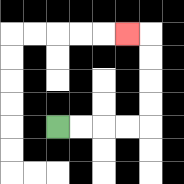{'start': '[2, 5]', 'end': '[5, 1]', 'path_directions': 'R,R,R,R,U,U,U,U,L', 'path_coordinates': '[[2, 5], [3, 5], [4, 5], [5, 5], [6, 5], [6, 4], [6, 3], [6, 2], [6, 1], [5, 1]]'}